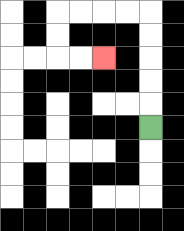{'start': '[6, 5]', 'end': '[4, 2]', 'path_directions': 'U,U,U,U,U,L,L,L,L,D,D,R,R', 'path_coordinates': '[[6, 5], [6, 4], [6, 3], [6, 2], [6, 1], [6, 0], [5, 0], [4, 0], [3, 0], [2, 0], [2, 1], [2, 2], [3, 2], [4, 2]]'}